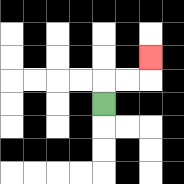{'start': '[4, 4]', 'end': '[6, 2]', 'path_directions': 'U,R,R,U', 'path_coordinates': '[[4, 4], [4, 3], [5, 3], [6, 3], [6, 2]]'}